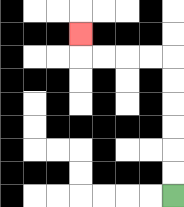{'start': '[7, 8]', 'end': '[3, 1]', 'path_directions': 'U,U,U,U,U,U,L,L,L,L,U', 'path_coordinates': '[[7, 8], [7, 7], [7, 6], [7, 5], [7, 4], [7, 3], [7, 2], [6, 2], [5, 2], [4, 2], [3, 2], [3, 1]]'}